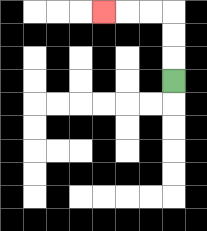{'start': '[7, 3]', 'end': '[4, 0]', 'path_directions': 'U,U,U,L,L,L', 'path_coordinates': '[[7, 3], [7, 2], [7, 1], [7, 0], [6, 0], [5, 0], [4, 0]]'}